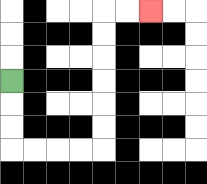{'start': '[0, 3]', 'end': '[6, 0]', 'path_directions': 'D,D,D,R,R,R,R,U,U,U,U,U,U,R,R', 'path_coordinates': '[[0, 3], [0, 4], [0, 5], [0, 6], [1, 6], [2, 6], [3, 6], [4, 6], [4, 5], [4, 4], [4, 3], [4, 2], [4, 1], [4, 0], [5, 0], [6, 0]]'}